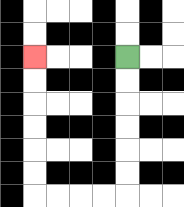{'start': '[5, 2]', 'end': '[1, 2]', 'path_directions': 'D,D,D,D,D,D,L,L,L,L,U,U,U,U,U,U', 'path_coordinates': '[[5, 2], [5, 3], [5, 4], [5, 5], [5, 6], [5, 7], [5, 8], [4, 8], [3, 8], [2, 8], [1, 8], [1, 7], [1, 6], [1, 5], [1, 4], [1, 3], [1, 2]]'}